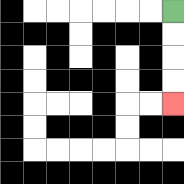{'start': '[7, 0]', 'end': '[7, 4]', 'path_directions': 'D,D,D,D', 'path_coordinates': '[[7, 0], [7, 1], [7, 2], [7, 3], [7, 4]]'}